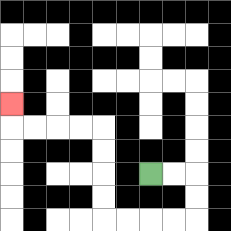{'start': '[6, 7]', 'end': '[0, 4]', 'path_directions': 'R,R,D,D,L,L,L,L,U,U,U,U,L,L,L,L,U', 'path_coordinates': '[[6, 7], [7, 7], [8, 7], [8, 8], [8, 9], [7, 9], [6, 9], [5, 9], [4, 9], [4, 8], [4, 7], [4, 6], [4, 5], [3, 5], [2, 5], [1, 5], [0, 5], [0, 4]]'}